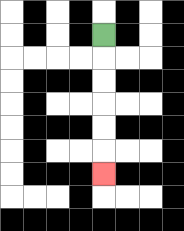{'start': '[4, 1]', 'end': '[4, 7]', 'path_directions': 'D,D,D,D,D,D', 'path_coordinates': '[[4, 1], [4, 2], [4, 3], [4, 4], [4, 5], [4, 6], [4, 7]]'}